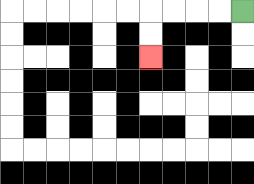{'start': '[10, 0]', 'end': '[6, 2]', 'path_directions': 'L,L,L,L,D,D', 'path_coordinates': '[[10, 0], [9, 0], [8, 0], [7, 0], [6, 0], [6, 1], [6, 2]]'}